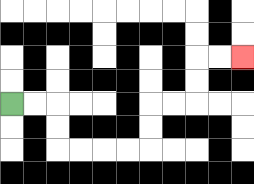{'start': '[0, 4]', 'end': '[10, 2]', 'path_directions': 'R,R,D,D,R,R,R,R,U,U,R,R,U,U,R,R', 'path_coordinates': '[[0, 4], [1, 4], [2, 4], [2, 5], [2, 6], [3, 6], [4, 6], [5, 6], [6, 6], [6, 5], [6, 4], [7, 4], [8, 4], [8, 3], [8, 2], [9, 2], [10, 2]]'}